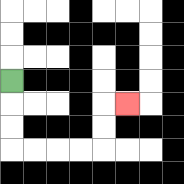{'start': '[0, 3]', 'end': '[5, 4]', 'path_directions': 'D,D,D,R,R,R,R,U,U,R', 'path_coordinates': '[[0, 3], [0, 4], [0, 5], [0, 6], [1, 6], [2, 6], [3, 6], [4, 6], [4, 5], [4, 4], [5, 4]]'}